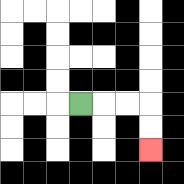{'start': '[3, 4]', 'end': '[6, 6]', 'path_directions': 'R,R,R,D,D', 'path_coordinates': '[[3, 4], [4, 4], [5, 4], [6, 4], [6, 5], [6, 6]]'}